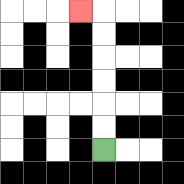{'start': '[4, 6]', 'end': '[3, 0]', 'path_directions': 'U,U,U,U,U,U,L', 'path_coordinates': '[[4, 6], [4, 5], [4, 4], [4, 3], [4, 2], [4, 1], [4, 0], [3, 0]]'}